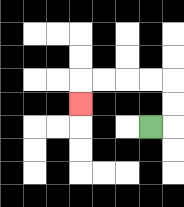{'start': '[6, 5]', 'end': '[3, 4]', 'path_directions': 'R,U,U,L,L,L,L,D', 'path_coordinates': '[[6, 5], [7, 5], [7, 4], [7, 3], [6, 3], [5, 3], [4, 3], [3, 3], [3, 4]]'}